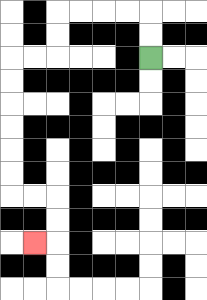{'start': '[6, 2]', 'end': '[1, 10]', 'path_directions': 'U,U,L,L,L,L,D,D,L,L,D,D,D,D,D,D,R,R,D,D,L', 'path_coordinates': '[[6, 2], [6, 1], [6, 0], [5, 0], [4, 0], [3, 0], [2, 0], [2, 1], [2, 2], [1, 2], [0, 2], [0, 3], [0, 4], [0, 5], [0, 6], [0, 7], [0, 8], [1, 8], [2, 8], [2, 9], [2, 10], [1, 10]]'}